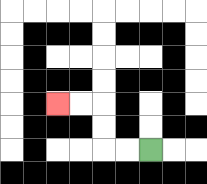{'start': '[6, 6]', 'end': '[2, 4]', 'path_directions': 'L,L,U,U,L,L', 'path_coordinates': '[[6, 6], [5, 6], [4, 6], [4, 5], [4, 4], [3, 4], [2, 4]]'}